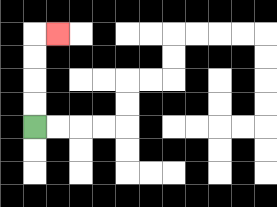{'start': '[1, 5]', 'end': '[2, 1]', 'path_directions': 'U,U,U,U,R', 'path_coordinates': '[[1, 5], [1, 4], [1, 3], [1, 2], [1, 1], [2, 1]]'}